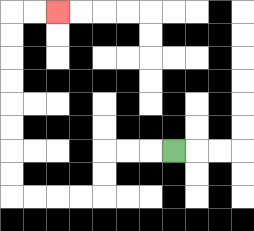{'start': '[7, 6]', 'end': '[2, 0]', 'path_directions': 'L,L,L,D,D,L,L,L,L,U,U,U,U,U,U,U,U,R,R', 'path_coordinates': '[[7, 6], [6, 6], [5, 6], [4, 6], [4, 7], [4, 8], [3, 8], [2, 8], [1, 8], [0, 8], [0, 7], [0, 6], [0, 5], [0, 4], [0, 3], [0, 2], [0, 1], [0, 0], [1, 0], [2, 0]]'}